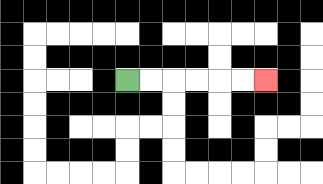{'start': '[5, 3]', 'end': '[11, 3]', 'path_directions': 'R,R,R,R,R,R', 'path_coordinates': '[[5, 3], [6, 3], [7, 3], [8, 3], [9, 3], [10, 3], [11, 3]]'}